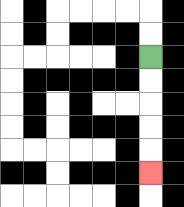{'start': '[6, 2]', 'end': '[6, 7]', 'path_directions': 'D,D,D,D,D', 'path_coordinates': '[[6, 2], [6, 3], [6, 4], [6, 5], [6, 6], [6, 7]]'}